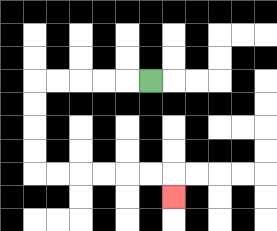{'start': '[6, 3]', 'end': '[7, 8]', 'path_directions': 'L,L,L,L,L,D,D,D,D,R,R,R,R,R,R,D', 'path_coordinates': '[[6, 3], [5, 3], [4, 3], [3, 3], [2, 3], [1, 3], [1, 4], [1, 5], [1, 6], [1, 7], [2, 7], [3, 7], [4, 7], [5, 7], [6, 7], [7, 7], [7, 8]]'}